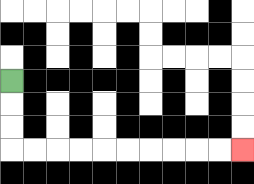{'start': '[0, 3]', 'end': '[10, 6]', 'path_directions': 'D,D,D,R,R,R,R,R,R,R,R,R,R', 'path_coordinates': '[[0, 3], [0, 4], [0, 5], [0, 6], [1, 6], [2, 6], [3, 6], [4, 6], [5, 6], [6, 6], [7, 6], [8, 6], [9, 6], [10, 6]]'}